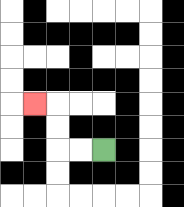{'start': '[4, 6]', 'end': '[1, 4]', 'path_directions': 'L,L,U,U,L', 'path_coordinates': '[[4, 6], [3, 6], [2, 6], [2, 5], [2, 4], [1, 4]]'}